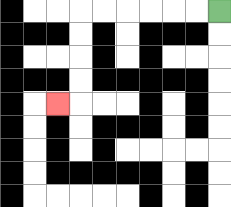{'start': '[9, 0]', 'end': '[2, 4]', 'path_directions': 'L,L,L,L,L,L,D,D,D,D,L', 'path_coordinates': '[[9, 0], [8, 0], [7, 0], [6, 0], [5, 0], [4, 0], [3, 0], [3, 1], [3, 2], [3, 3], [3, 4], [2, 4]]'}